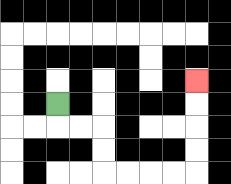{'start': '[2, 4]', 'end': '[8, 3]', 'path_directions': 'D,R,R,D,D,R,R,R,R,U,U,U,U', 'path_coordinates': '[[2, 4], [2, 5], [3, 5], [4, 5], [4, 6], [4, 7], [5, 7], [6, 7], [7, 7], [8, 7], [8, 6], [8, 5], [8, 4], [8, 3]]'}